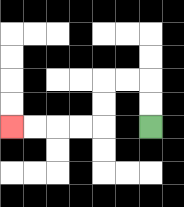{'start': '[6, 5]', 'end': '[0, 5]', 'path_directions': 'U,U,L,L,D,D,L,L,L,L', 'path_coordinates': '[[6, 5], [6, 4], [6, 3], [5, 3], [4, 3], [4, 4], [4, 5], [3, 5], [2, 5], [1, 5], [0, 5]]'}